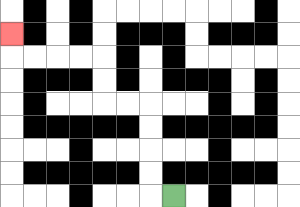{'start': '[7, 8]', 'end': '[0, 1]', 'path_directions': 'L,U,U,U,U,L,L,U,U,L,L,L,L,U', 'path_coordinates': '[[7, 8], [6, 8], [6, 7], [6, 6], [6, 5], [6, 4], [5, 4], [4, 4], [4, 3], [4, 2], [3, 2], [2, 2], [1, 2], [0, 2], [0, 1]]'}